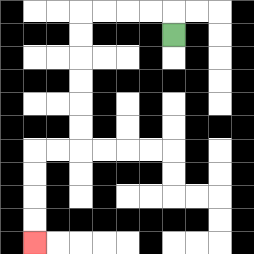{'start': '[7, 1]', 'end': '[1, 10]', 'path_directions': 'U,L,L,L,L,D,D,D,D,D,D,L,L,D,D,D,D', 'path_coordinates': '[[7, 1], [7, 0], [6, 0], [5, 0], [4, 0], [3, 0], [3, 1], [3, 2], [3, 3], [3, 4], [3, 5], [3, 6], [2, 6], [1, 6], [1, 7], [1, 8], [1, 9], [1, 10]]'}